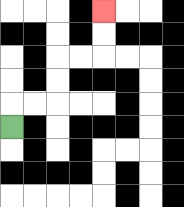{'start': '[0, 5]', 'end': '[4, 0]', 'path_directions': 'U,R,R,U,U,R,R,U,U', 'path_coordinates': '[[0, 5], [0, 4], [1, 4], [2, 4], [2, 3], [2, 2], [3, 2], [4, 2], [4, 1], [4, 0]]'}